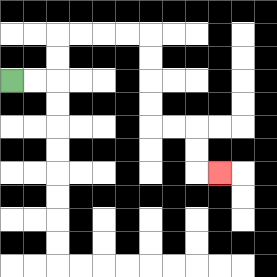{'start': '[0, 3]', 'end': '[9, 7]', 'path_directions': 'R,R,U,U,R,R,R,R,D,D,D,D,R,R,D,D,R', 'path_coordinates': '[[0, 3], [1, 3], [2, 3], [2, 2], [2, 1], [3, 1], [4, 1], [5, 1], [6, 1], [6, 2], [6, 3], [6, 4], [6, 5], [7, 5], [8, 5], [8, 6], [8, 7], [9, 7]]'}